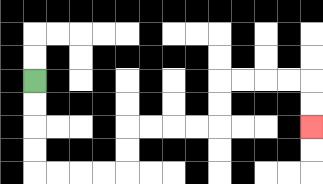{'start': '[1, 3]', 'end': '[13, 5]', 'path_directions': 'D,D,D,D,R,R,R,R,U,U,R,R,R,R,U,U,R,R,R,R,D,D', 'path_coordinates': '[[1, 3], [1, 4], [1, 5], [1, 6], [1, 7], [2, 7], [3, 7], [4, 7], [5, 7], [5, 6], [5, 5], [6, 5], [7, 5], [8, 5], [9, 5], [9, 4], [9, 3], [10, 3], [11, 3], [12, 3], [13, 3], [13, 4], [13, 5]]'}